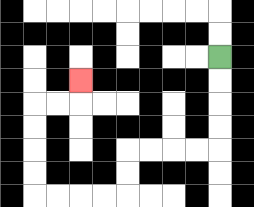{'start': '[9, 2]', 'end': '[3, 3]', 'path_directions': 'D,D,D,D,L,L,L,L,D,D,L,L,L,L,U,U,U,U,R,R,U', 'path_coordinates': '[[9, 2], [9, 3], [9, 4], [9, 5], [9, 6], [8, 6], [7, 6], [6, 6], [5, 6], [5, 7], [5, 8], [4, 8], [3, 8], [2, 8], [1, 8], [1, 7], [1, 6], [1, 5], [1, 4], [2, 4], [3, 4], [3, 3]]'}